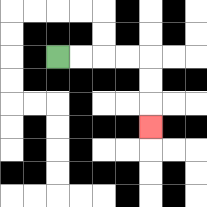{'start': '[2, 2]', 'end': '[6, 5]', 'path_directions': 'R,R,R,R,D,D,D', 'path_coordinates': '[[2, 2], [3, 2], [4, 2], [5, 2], [6, 2], [6, 3], [6, 4], [6, 5]]'}